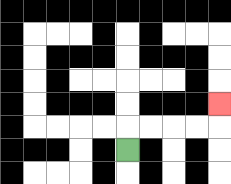{'start': '[5, 6]', 'end': '[9, 4]', 'path_directions': 'U,R,R,R,R,U', 'path_coordinates': '[[5, 6], [5, 5], [6, 5], [7, 5], [8, 5], [9, 5], [9, 4]]'}